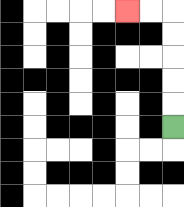{'start': '[7, 5]', 'end': '[5, 0]', 'path_directions': 'U,U,U,U,U,L,L', 'path_coordinates': '[[7, 5], [7, 4], [7, 3], [7, 2], [7, 1], [7, 0], [6, 0], [5, 0]]'}